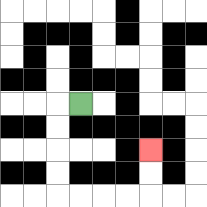{'start': '[3, 4]', 'end': '[6, 6]', 'path_directions': 'L,D,D,D,D,R,R,R,R,U,U', 'path_coordinates': '[[3, 4], [2, 4], [2, 5], [2, 6], [2, 7], [2, 8], [3, 8], [4, 8], [5, 8], [6, 8], [6, 7], [6, 6]]'}